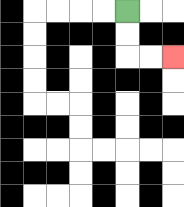{'start': '[5, 0]', 'end': '[7, 2]', 'path_directions': 'D,D,R,R', 'path_coordinates': '[[5, 0], [5, 1], [5, 2], [6, 2], [7, 2]]'}